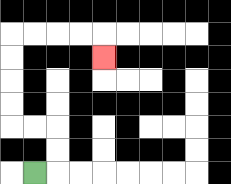{'start': '[1, 7]', 'end': '[4, 2]', 'path_directions': 'R,U,U,L,L,U,U,U,U,R,R,R,R,D', 'path_coordinates': '[[1, 7], [2, 7], [2, 6], [2, 5], [1, 5], [0, 5], [0, 4], [0, 3], [0, 2], [0, 1], [1, 1], [2, 1], [3, 1], [4, 1], [4, 2]]'}